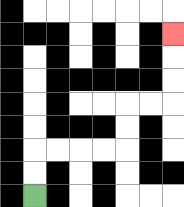{'start': '[1, 8]', 'end': '[7, 1]', 'path_directions': 'U,U,R,R,R,R,U,U,R,R,U,U,U', 'path_coordinates': '[[1, 8], [1, 7], [1, 6], [2, 6], [3, 6], [4, 6], [5, 6], [5, 5], [5, 4], [6, 4], [7, 4], [7, 3], [7, 2], [7, 1]]'}